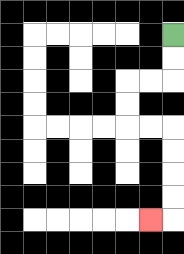{'start': '[7, 1]', 'end': '[6, 9]', 'path_directions': 'D,D,L,L,D,D,R,R,D,D,D,D,L', 'path_coordinates': '[[7, 1], [7, 2], [7, 3], [6, 3], [5, 3], [5, 4], [5, 5], [6, 5], [7, 5], [7, 6], [7, 7], [7, 8], [7, 9], [6, 9]]'}